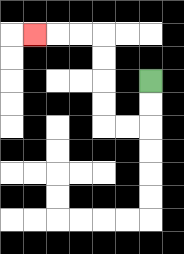{'start': '[6, 3]', 'end': '[1, 1]', 'path_directions': 'D,D,L,L,U,U,U,U,L,L,L', 'path_coordinates': '[[6, 3], [6, 4], [6, 5], [5, 5], [4, 5], [4, 4], [4, 3], [4, 2], [4, 1], [3, 1], [2, 1], [1, 1]]'}